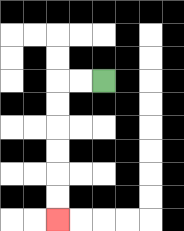{'start': '[4, 3]', 'end': '[2, 9]', 'path_directions': 'L,L,D,D,D,D,D,D', 'path_coordinates': '[[4, 3], [3, 3], [2, 3], [2, 4], [2, 5], [2, 6], [2, 7], [2, 8], [2, 9]]'}